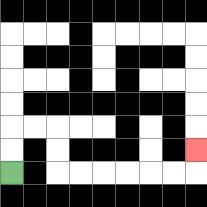{'start': '[0, 7]', 'end': '[8, 6]', 'path_directions': 'U,U,R,R,D,D,R,R,R,R,R,R,U', 'path_coordinates': '[[0, 7], [0, 6], [0, 5], [1, 5], [2, 5], [2, 6], [2, 7], [3, 7], [4, 7], [5, 7], [6, 7], [7, 7], [8, 7], [8, 6]]'}